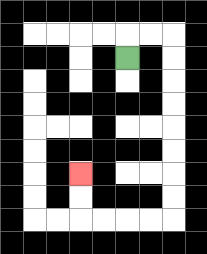{'start': '[5, 2]', 'end': '[3, 7]', 'path_directions': 'U,R,R,D,D,D,D,D,D,D,D,L,L,L,L,U,U', 'path_coordinates': '[[5, 2], [5, 1], [6, 1], [7, 1], [7, 2], [7, 3], [7, 4], [7, 5], [7, 6], [7, 7], [7, 8], [7, 9], [6, 9], [5, 9], [4, 9], [3, 9], [3, 8], [3, 7]]'}